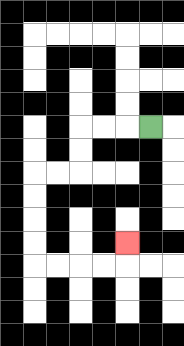{'start': '[6, 5]', 'end': '[5, 10]', 'path_directions': 'L,L,L,D,D,L,L,D,D,D,D,R,R,R,R,U', 'path_coordinates': '[[6, 5], [5, 5], [4, 5], [3, 5], [3, 6], [3, 7], [2, 7], [1, 7], [1, 8], [1, 9], [1, 10], [1, 11], [2, 11], [3, 11], [4, 11], [5, 11], [5, 10]]'}